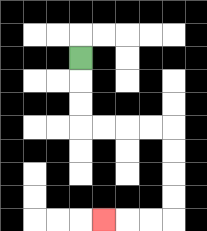{'start': '[3, 2]', 'end': '[4, 9]', 'path_directions': 'D,D,D,R,R,R,R,D,D,D,D,L,L,L', 'path_coordinates': '[[3, 2], [3, 3], [3, 4], [3, 5], [4, 5], [5, 5], [6, 5], [7, 5], [7, 6], [7, 7], [7, 8], [7, 9], [6, 9], [5, 9], [4, 9]]'}